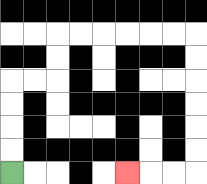{'start': '[0, 7]', 'end': '[5, 7]', 'path_directions': 'U,U,U,U,R,R,U,U,R,R,R,R,R,R,D,D,D,D,D,D,L,L,L', 'path_coordinates': '[[0, 7], [0, 6], [0, 5], [0, 4], [0, 3], [1, 3], [2, 3], [2, 2], [2, 1], [3, 1], [4, 1], [5, 1], [6, 1], [7, 1], [8, 1], [8, 2], [8, 3], [8, 4], [8, 5], [8, 6], [8, 7], [7, 7], [6, 7], [5, 7]]'}